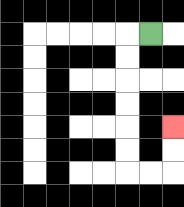{'start': '[6, 1]', 'end': '[7, 5]', 'path_directions': 'L,D,D,D,D,D,D,R,R,U,U', 'path_coordinates': '[[6, 1], [5, 1], [5, 2], [5, 3], [5, 4], [5, 5], [5, 6], [5, 7], [6, 7], [7, 7], [7, 6], [7, 5]]'}